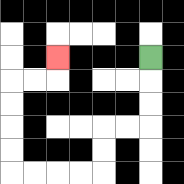{'start': '[6, 2]', 'end': '[2, 2]', 'path_directions': 'D,D,D,L,L,D,D,L,L,L,L,U,U,U,U,R,R,U', 'path_coordinates': '[[6, 2], [6, 3], [6, 4], [6, 5], [5, 5], [4, 5], [4, 6], [4, 7], [3, 7], [2, 7], [1, 7], [0, 7], [0, 6], [0, 5], [0, 4], [0, 3], [1, 3], [2, 3], [2, 2]]'}